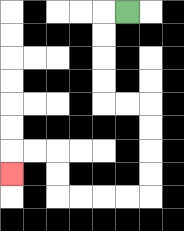{'start': '[5, 0]', 'end': '[0, 7]', 'path_directions': 'L,D,D,D,D,R,R,D,D,D,D,L,L,L,L,U,U,L,L,D', 'path_coordinates': '[[5, 0], [4, 0], [4, 1], [4, 2], [4, 3], [4, 4], [5, 4], [6, 4], [6, 5], [6, 6], [6, 7], [6, 8], [5, 8], [4, 8], [3, 8], [2, 8], [2, 7], [2, 6], [1, 6], [0, 6], [0, 7]]'}